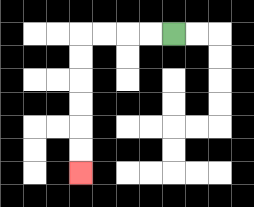{'start': '[7, 1]', 'end': '[3, 7]', 'path_directions': 'L,L,L,L,D,D,D,D,D,D', 'path_coordinates': '[[7, 1], [6, 1], [5, 1], [4, 1], [3, 1], [3, 2], [3, 3], [3, 4], [3, 5], [3, 6], [3, 7]]'}